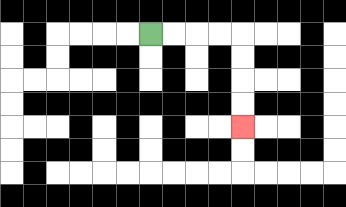{'start': '[6, 1]', 'end': '[10, 5]', 'path_directions': 'R,R,R,R,D,D,D,D', 'path_coordinates': '[[6, 1], [7, 1], [8, 1], [9, 1], [10, 1], [10, 2], [10, 3], [10, 4], [10, 5]]'}